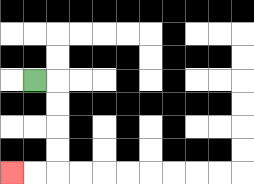{'start': '[1, 3]', 'end': '[0, 7]', 'path_directions': 'R,D,D,D,D,L,L', 'path_coordinates': '[[1, 3], [2, 3], [2, 4], [2, 5], [2, 6], [2, 7], [1, 7], [0, 7]]'}